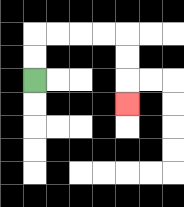{'start': '[1, 3]', 'end': '[5, 4]', 'path_directions': 'U,U,R,R,R,R,D,D,D', 'path_coordinates': '[[1, 3], [1, 2], [1, 1], [2, 1], [3, 1], [4, 1], [5, 1], [5, 2], [5, 3], [5, 4]]'}